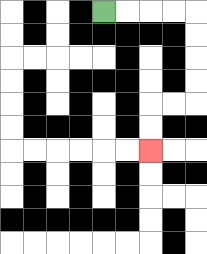{'start': '[4, 0]', 'end': '[6, 6]', 'path_directions': 'R,R,R,R,D,D,D,D,L,L,D,D', 'path_coordinates': '[[4, 0], [5, 0], [6, 0], [7, 0], [8, 0], [8, 1], [8, 2], [8, 3], [8, 4], [7, 4], [6, 4], [6, 5], [6, 6]]'}